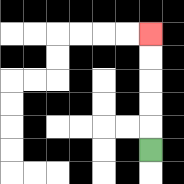{'start': '[6, 6]', 'end': '[6, 1]', 'path_directions': 'U,U,U,U,U', 'path_coordinates': '[[6, 6], [6, 5], [6, 4], [6, 3], [6, 2], [6, 1]]'}